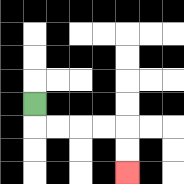{'start': '[1, 4]', 'end': '[5, 7]', 'path_directions': 'D,R,R,R,R,D,D', 'path_coordinates': '[[1, 4], [1, 5], [2, 5], [3, 5], [4, 5], [5, 5], [5, 6], [5, 7]]'}